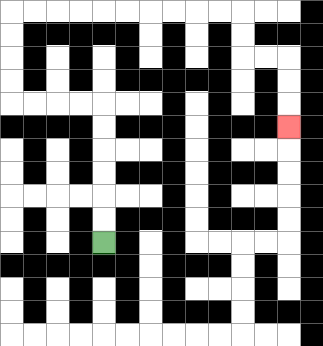{'start': '[4, 10]', 'end': '[12, 5]', 'path_directions': 'U,U,U,U,U,U,L,L,L,L,U,U,U,U,R,R,R,R,R,R,R,R,R,R,D,D,R,R,D,D,D', 'path_coordinates': '[[4, 10], [4, 9], [4, 8], [4, 7], [4, 6], [4, 5], [4, 4], [3, 4], [2, 4], [1, 4], [0, 4], [0, 3], [0, 2], [0, 1], [0, 0], [1, 0], [2, 0], [3, 0], [4, 0], [5, 0], [6, 0], [7, 0], [8, 0], [9, 0], [10, 0], [10, 1], [10, 2], [11, 2], [12, 2], [12, 3], [12, 4], [12, 5]]'}